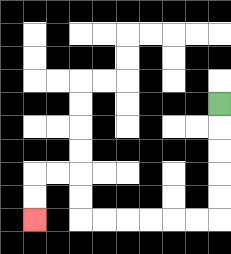{'start': '[9, 4]', 'end': '[1, 9]', 'path_directions': 'D,D,D,D,D,L,L,L,L,L,L,U,U,L,L,D,D', 'path_coordinates': '[[9, 4], [9, 5], [9, 6], [9, 7], [9, 8], [9, 9], [8, 9], [7, 9], [6, 9], [5, 9], [4, 9], [3, 9], [3, 8], [3, 7], [2, 7], [1, 7], [1, 8], [1, 9]]'}